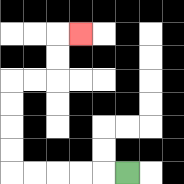{'start': '[5, 7]', 'end': '[3, 1]', 'path_directions': 'L,L,L,L,L,U,U,U,U,R,R,U,U,R', 'path_coordinates': '[[5, 7], [4, 7], [3, 7], [2, 7], [1, 7], [0, 7], [0, 6], [0, 5], [0, 4], [0, 3], [1, 3], [2, 3], [2, 2], [2, 1], [3, 1]]'}